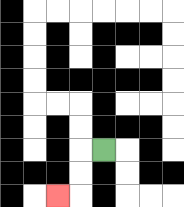{'start': '[4, 6]', 'end': '[2, 8]', 'path_directions': 'L,D,D,L', 'path_coordinates': '[[4, 6], [3, 6], [3, 7], [3, 8], [2, 8]]'}